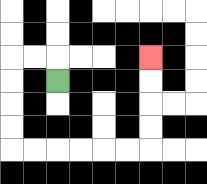{'start': '[2, 3]', 'end': '[6, 2]', 'path_directions': 'U,L,L,D,D,D,D,R,R,R,R,R,R,U,U,U,U', 'path_coordinates': '[[2, 3], [2, 2], [1, 2], [0, 2], [0, 3], [0, 4], [0, 5], [0, 6], [1, 6], [2, 6], [3, 6], [4, 6], [5, 6], [6, 6], [6, 5], [6, 4], [6, 3], [6, 2]]'}